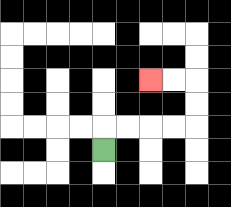{'start': '[4, 6]', 'end': '[6, 3]', 'path_directions': 'U,R,R,R,R,U,U,L,L', 'path_coordinates': '[[4, 6], [4, 5], [5, 5], [6, 5], [7, 5], [8, 5], [8, 4], [8, 3], [7, 3], [6, 3]]'}